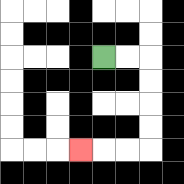{'start': '[4, 2]', 'end': '[3, 6]', 'path_directions': 'R,R,D,D,D,D,L,L,L', 'path_coordinates': '[[4, 2], [5, 2], [6, 2], [6, 3], [6, 4], [6, 5], [6, 6], [5, 6], [4, 6], [3, 6]]'}